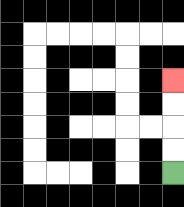{'start': '[7, 7]', 'end': '[7, 3]', 'path_directions': 'U,U,U,U', 'path_coordinates': '[[7, 7], [7, 6], [7, 5], [7, 4], [7, 3]]'}